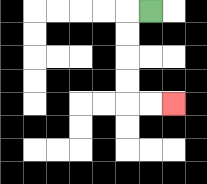{'start': '[6, 0]', 'end': '[7, 4]', 'path_directions': 'L,D,D,D,D,R,R', 'path_coordinates': '[[6, 0], [5, 0], [5, 1], [5, 2], [5, 3], [5, 4], [6, 4], [7, 4]]'}